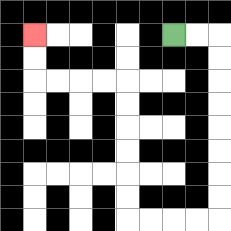{'start': '[7, 1]', 'end': '[1, 1]', 'path_directions': 'R,R,D,D,D,D,D,D,D,D,L,L,L,L,U,U,U,U,U,U,L,L,L,L,U,U', 'path_coordinates': '[[7, 1], [8, 1], [9, 1], [9, 2], [9, 3], [9, 4], [9, 5], [9, 6], [9, 7], [9, 8], [9, 9], [8, 9], [7, 9], [6, 9], [5, 9], [5, 8], [5, 7], [5, 6], [5, 5], [5, 4], [5, 3], [4, 3], [3, 3], [2, 3], [1, 3], [1, 2], [1, 1]]'}